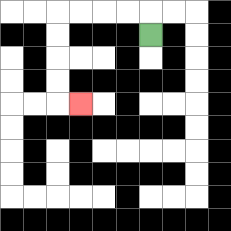{'start': '[6, 1]', 'end': '[3, 4]', 'path_directions': 'U,L,L,L,L,D,D,D,D,R', 'path_coordinates': '[[6, 1], [6, 0], [5, 0], [4, 0], [3, 0], [2, 0], [2, 1], [2, 2], [2, 3], [2, 4], [3, 4]]'}